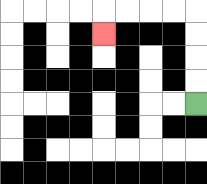{'start': '[8, 4]', 'end': '[4, 1]', 'path_directions': 'U,U,U,U,L,L,L,L,D', 'path_coordinates': '[[8, 4], [8, 3], [8, 2], [8, 1], [8, 0], [7, 0], [6, 0], [5, 0], [4, 0], [4, 1]]'}